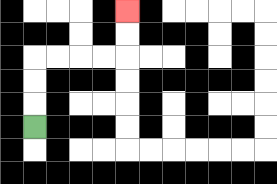{'start': '[1, 5]', 'end': '[5, 0]', 'path_directions': 'U,U,U,R,R,R,R,U,U', 'path_coordinates': '[[1, 5], [1, 4], [1, 3], [1, 2], [2, 2], [3, 2], [4, 2], [5, 2], [5, 1], [5, 0]]'}